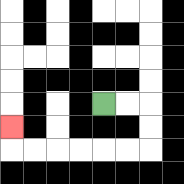{'start': '[4, 4]', 'end': '[0, 5]', 'path_directions': 'R,R,D,D,L,L,L,L,L,L,U', 'path_coordinates': '[[4, 4], [5, 4], [6, 4], [6, 5], [6, 6], [5, 6], [4, 6], [3, 6], [2, 6], [1, 6], [0, 6], [0, 5]]'}